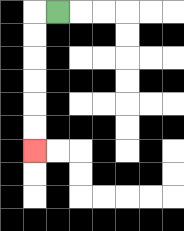{'start': '[2, 0]', 'end': '[1, 6]', 'path_directions': 'L,D,D,D,D,D,D', 'path_coordinates': '[[2, 0], [1, 0], [1, 1], [1, 2], [1, 3], [1, 4], [1, 5], [1, 6]]'}